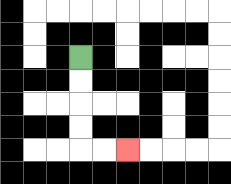{'start': '[3, 2]', 'end': '[5, 6]', 'path_directions': 'D,D,D,D,R,R', 'path_coordinates': '[[3, 2], [3, 3], [3, 4], [3, 5], [3, 6], [4, 6], [5, 6]]'}